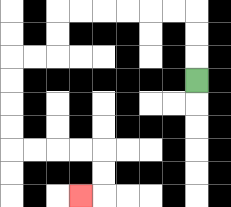{'start': '[8, 3]', 'end': '[3, 8]', 'path_directions': 'U,U,U,L,L,L,L,L,L,D,D,L,L,D,D,D,D,R,R,R,R,D,D,L', 'path_coordinates': '[[8, 3], [8, 2], [8, 1], [8, 0], [7, 0], [6, 0], [5, 0], [4, 0], [3, 0], [2, 0], [2, 1], [2, 2], [1, 2], [0, 2], [0, 3], [0, 4], [0, 5], [0, 6], [1, 6], [2, 6], [3, 6], [4, 6], [4, 7], [4, 8], [3, 8]]'}